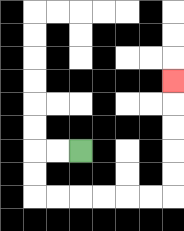{'start': '[3, 6]', 'end': '[7, 3]', 'path_directions': 'L,L,D,D,R,R,R,R,R,R,U,U,U,U,U', 'path_coordinates': '[[3, 6], [2, 6], [1, 6], [1, 7], [1, 8], [2, 8], [3, 8], [4, 8], [5, 8], [6, 8], [7, 8], [7, 7], [7, 6], [7, 5], [7, 4], [7, 3]]'}